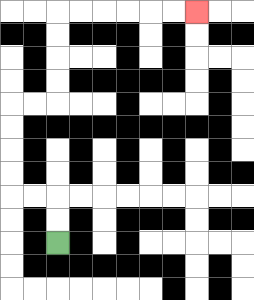{'start': '[2, 10]', 'end': '[8, 0]', 'path_directions': 'U,U,L,L,U,U,U,U,R,R,U,U,U,U,R,R,R,R,R,R', 'path_coordinates': '[[2, 10], [2, 9], [2, 8], [1, 8], [0, 8], [0, 7], [0, 6], [0, 5], [0, 4], [1, 4], [2, 4], [2, 3], [2, 2], [2, 1], [2, 0], [3, 0], [4, 0], [5, 0], [6, 0], [7, 0], [8, 0]]'}